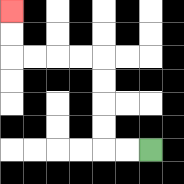{'start': '[6, 6]', 'end': '[0, 0]', 'path_directions': 'L,L,U,U,U,U,L,L,L,L,U,U', 'path_coordinates': '[[6, 6], [5, 6], [4, 6], [4, 5], [4, 4], [4, 3], [4, 2], [3, 2], [2, 2], [1, 2], [0, 2], [0, 1], [0, 0]]'}